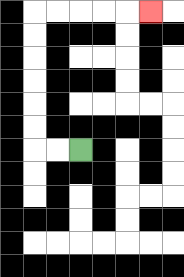{'start': '[3, 6]', 'end': '[6, 0]', 'path_directions': 'L,L,U,U,U,U,U,U,R,R,R,R,R', 'path_coordinates': '[[3, 6], [2, 6], [1, 6], [1, 5], [1, 4], [1, 3], [1, 2], [1, 1], [1, 0], [2, 0], [3, 0], [4, 0], [5, 0], [6, 0]]'}